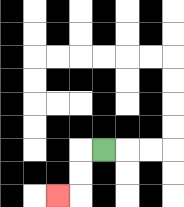{'start': '[4, 6]', 'end': '[2, 8]', 'path_directions': 'L,D,D,L', 'path_coordinates': '[[4, 6], [3, 6], [3, 7], [3, 8], [2, 8]]'}